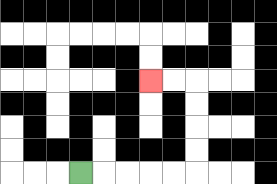{'start': '[3, 7]', 'end': '[6, 3]', 'path_directions': 'R,R,R,R,R,U,U,U,U,L,L', 'path_coordinates': '[[3, 7], [4, 7], [5, 7], [6, 7], [7, 7], [8, 7], [8, 6], [8, 5], [8, 4], [8, 3], [7, 3], [6, 3]]'}